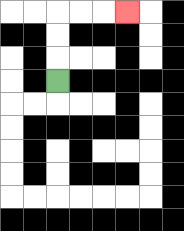{'start': '[2, 3]', 'end': '[5, 0]', 'path_directions': 'U,U,U,R,R,R', 'path_coordinates': '[[2, 3], [2, 2], [2, 1], [2, 0], [3, 0], [4, 0], [5, 0]]'}